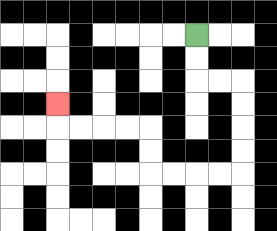{'start': '[8, 1]', 'end': '[2, 4]', 'path_directions': 'D,D,R,R,D,D,D,D,L,L,L,L,U,U,L,L,L,L,U', 'path_coordinates': '[[8, 1], [8, 2], [8, 3], [9, 3], [10, 3], [10, 4], [10, 5], [10, 6], [10, 7], [9, 7], [8, 7], [7, 7], [6, 7], [6, 6], [6, 5], [5, 5], [4, 5], [3, 5], [2, 5], [2, 4]]'}